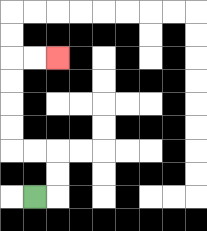{'start': '[1, 8]', 'end': '[2, 2]', 'path_directions': 'R,U,U,L,L,U,U,U,U,R,R', 'path_coordinates': '[[1, 8], [2, 8], [2, 7], [2, 6], [1, 6], [0, 6], [0, 5], [0, 4], [0, 3], [0, 2], [1, 2], [2, 2]]'}